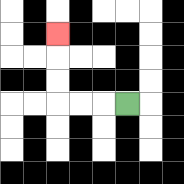{'start': '[5, 4]', 'end': '[2, 1]', 'path_directions': 'L,L,L,U,U,U', 'path_coordinates': '[[5, 4], [4, 4], [3, 4], [2, 4], [2, 3], [2, 2], [2, 1]]'}